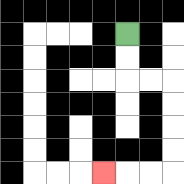{'start': '[5, 1]', 'end': '[4, 7]', 'path_directions': 'D,D,R,R,D,D,D,D,L,L,L', 'path_coordinates': '[[5, 1], [5, 2], [5, 3], [6, 3], [7, 3], [7, 4], [7, 5], [7, 6], [7, 7], [6, 7], [5, 7], [4, 7]]'}